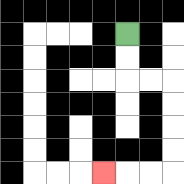{'start': '[5, 1]', 'end': '[4, 7]', 'path_directions': 'D,D,R,R,D,D,D,D,L,L,L', 'path_coordinates': '[[5, 1], [5, 2], [5, 3], [6, 3], [7, 3], [7, 4], [7, 5], [7, 6], [7, 7], [6, 7], [5, 7], [4, 7]]'}